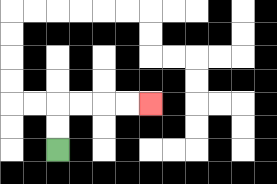{'start': '[2, 6]', 'end': '[6, 4]', 'path_directions': 'U,U,R,R,R,R', 'path_coordinates': '[[2, 6], [2, 5], [2, 4], [3, 4], [4, 4], [5, 4], [6, 4]]'}